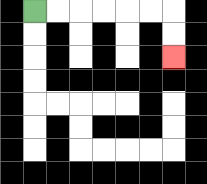{'start': '[1, 0]', 'end': '[7, 2]', 'path_directions': 'R,R,R,R,R,R,D,D', 'path_coordinates': '[[1, 0], [2, 0], [3, 0], [4, 0], [5, 0], [6, 0], [7, 0], [7, 1], [7, 2]]'}